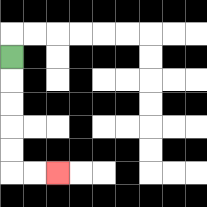{'start': '[0, 2]', 'end': '[2, 7]', 'path_directions': 'D,D,D,D,D,R,R', 'path_coordinates': '[[0, 2], [0, 3], [0, 4], [0, 5], [0, 6], [0, 7], [1, 7], [2, 7]]'}